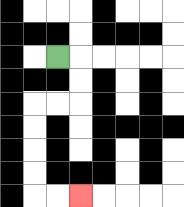{'start': '[2, 2]', 'end': '[3, 8]', 'path_directions': 'R,D,D,L,L,D,D,D,D,R,R', 'path_coordinates': '[[2, 2], [3, 2], [3, 3], [3, 4], [2, 4], [1, 4], [1, 5], [1, 6], [1, 7], [1, 8], [2, 8], [3, 8]]'}